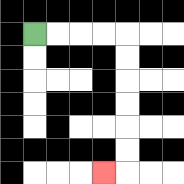{'start': '[1, 1]', 'end': '[4, 7]', 'path_directions': 'R,R,R,R,D,D,D,D,D,D,L', 'path_coordinates': '[[1, 1], [2, 1], [3, 1], [4, 1], [5, 1], [5, 2], [5, 3], [5, 4], [5, 5], [5, 6], [5, 7], [4, 7]]'}